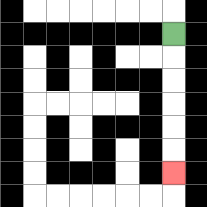{'start': '[7, 1]', 'end': '[7, 7]', 'path_directions': 'D,D,D,D,D,D', 'path_coordinates': '[[7, 1], [7, 2], [7, 3], [7, 4], [7, 5], [7, 6], [7, 7]]'}